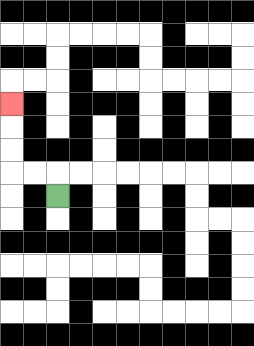{'start': '[2, 8]', 'end': '[0, 4]', 'path_directions': 'U,L,L,U,U,U', 'path_coordinates': '[[2, 8], [2, 7], [1, 7], [0, 7], [0, 6], [0, 5], [0, 4]]'}